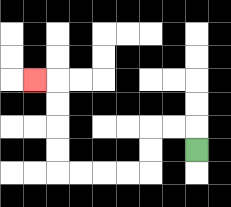{'start': '[8, 6]', 'end': '[1, 3]', 'path_directions': 'U,L,L,D,D,L,L,L,L,U,U,U,U,L', 'path_coordinates': '[[8, 6], [8, 5], [7, 5], [6, 5], [6, 6], [6, 7], [5, 7], [4, 7], [3, 7], [2, 7], [2, 6], [2, 5], [2, 4], [2, 3], [1, 3]]'}